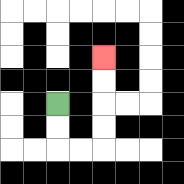{'start': '[2, 4]', 'end': '[4, 2]', 'path_directions': 'D,D,R,R,U,U,U,U', 'path_coordinates': '[[2, 4], [2, 5], [2, 6], [3, 6], [4, 6], [4, 5], [4, 4], [4, 3], [4, 2]]'}